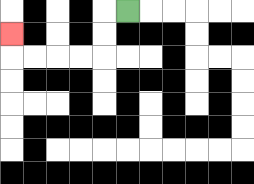{'start': '[5, 0]', 'end': '[0, 1]', 'path_directions': 'L,D,D,L,L,L,L,U', 'path_coordinates': '[[5, 0], [4, 0], [4, 1], [4, 2], [3, 2], [2, 2], [1, 2], [0, 2], [0, 1]]'}